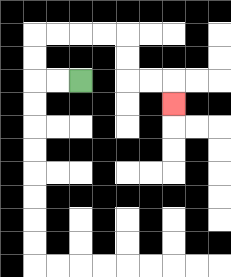{'start': '[3, 3]', 'end': '[7, 4]', 'path_directions': 'L,L,U,U,R,R,R,R,D,D,R,R,D', 'path_coordinates': '[[3, 3], [2, 3], [1, 3], [1, 2], [1, 1], [2, 1], [3, 1], [4, 1], [5, 1], [5, 2], [5, 3], [6, 3], [7, 3], [7, 4]]'}